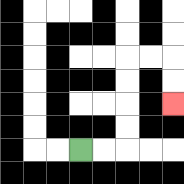{'start': '[3, 6]', 'end': '[7, 4]', 'path_directions': 'R,R,U,U,U,U,R,R,D,D', 'path_coordinates': '[[3, 6], [4, 6], [5, 6], [5, 5], [5, 4], [5, 3], [5, 2], [6, 2], [7, 2], [7, 3], [7, 4]]'}